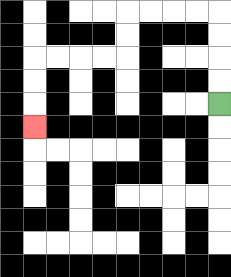{'start': '[9, 4]', 'end': '[1, 5]', 'path_directions': 'U,U,U,U,L,L,L,L,D,D,L,L,L,L,D,D,D', 'path_coordinates': '[[9, 4], [9, 3], [9, 2], [9, 1], [9, 0], [8, 0], [7, 0], [6, 0], [5, 0], [5, 1], [5, 2], [4, 2], [3, 2], [2, 2], [1, 2], [1, 3], [1, 4], [1, 5]]'}